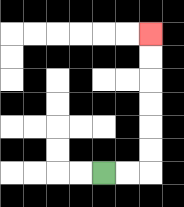{'start': '[4, 7]', 'end': '[6, 1]', 'path_directions': 'R,R,U,U,U,U,U,U', 'path_coordinates': '[[4, 7], [5, 7], [6, 7], [6, 6], [6, 5], [6, 4], [6, 3], [6, 2], [6, 1]]'}